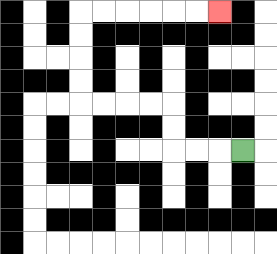{'start': '[10, 6]', 'end': '[9, 0]', 'path_directions': 'L,L,L,U,U,L,L,L,L,U,U,U,U,R,R,R,R,R,R', 'path_coordinates': '[[10, 6], [9, 6], [8, 6], [7, 6], [7, 5], [7, 4], [6, 4], [5, 4], [4, 4], [3, 4], [3, 3], [3, 2], [3, 1], [3, 0], [4, 0], [5, 0], [6, 0], [7, 0], [8, 0], [9, 0]]'}